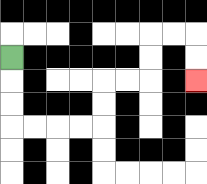{'start': '[0, 2]', 'end': '[8, 3]', 'path_directions': 'D,D,D,R,R,R,R,U,U,R,R,U,U,R,R,D,D', 'path_coordinates': '[[0, 2], [0, 3], [0, 4], [0, 5], [1, 5], [2, 5], [3, 5], [4, 5], [4, 4], [4, 3], [5, 3], [6, 3], [6, 2], [6, 1], [7, 1], [8, 1], [8, 2], [8, 3]]'}